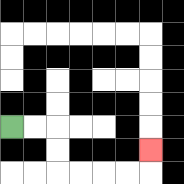{'start': '[0, 5]', 'end': '[6, 6]', 'path_directions': 'R,R,D,D,R,R,R,R,U', 'path_coordinates': '[[0, 5], [1, 5], [2, 5], [2, 6], [2, 7], [3, 7], [4, 7], [5, 7], [6, 7], [6, 6]]'}